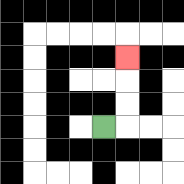{'start': '[4, 5]', 'end': '[5, 2]', 'path_directions': 'R,U,U,U', 'path_coordinates': '[[4, 5], [5, 5], [5, 4], [5, 3], [5, 2]]'}